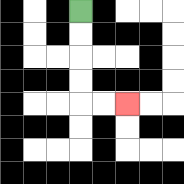{'start': '[3, 0]', 'end': '[5, 4]', 'path_directions': 'D,D,D,D,R,R', 'path_coordinates': '[[3, 0], [3, 1], [3, 2], [3, 3], [3, 4], [4, 4], [5, 4]]'}